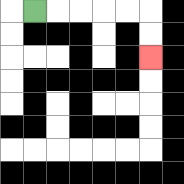{'start': '[1, 0]', 'end': '[6, 2]', 'path_directions': 'R,R,R,R,R,D,D', 'path_coordinates': '[[1, 0], [2, 0], [3, 0], [4, 0], [5, 0], [6, 0], [6, 1], [6, 2]]'}